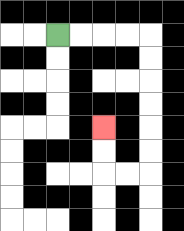{'start': '[2, 1]', 'end': '[4, 5]', 'path_directions': 'R,R,R,R,D,D,D,D,D,D,L,L,U,U', 'path_coordinates': '[[2, 1], [3, 1], [4, 1], [5, 1], [6, 1], [6, 2], [6, 3], [6, 4], [6, 5], [6, 6], [6, 7], [5, 7], [4, 7], [4, 6], [4, 5]]'}